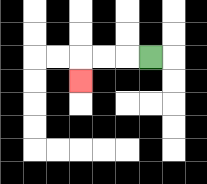{'start': '[6, 2]', 'end': '[3, 3]', 'path_directions': 'L,L,L,D', 'path_coordinates': '[[6, 2], [5, 2], [4, 2], [3, 2], [3, 3]]'}